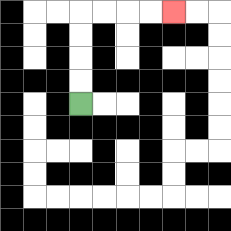{'start': '[3, 4]', 'end': '[7, 0]', 'path_directions': 'U,U,U,U,R,R,R,R', 'path_coordinates': '[[3, 4], [3, 3], [3, 2], [3, 1], [3, 0], [4, 0], [5, 0], [6, 0], [7, 0]]'}